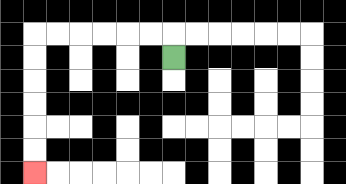{'start': '[7, 2]', 'end': '[1, 7]', 'path_directions': 'U,L,L,L,L,L,L,D,D,D,D,D,D', 'path_coordinates': '[[7, 2], [7, 1], [6, 1], [5, 1], [4, 1], [3, 1], [2, 1], [1, 1], [1, 2], [1, 3], [1, 4], [1, 5], [1, 6], [1, 7]]'}